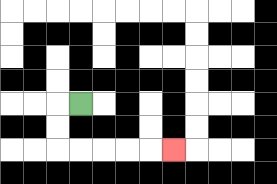{'start': '[3, 4]', 'end': '[7, 6]', 'path_directions': 'L,D,D,R,R,R,R,R', 'path_coordinates': '[[3, 4], [2, 4], [2, 5], [2, 6], [3, 6], [4, 6], [5, 6], [6, 6], [7, 6]]'}